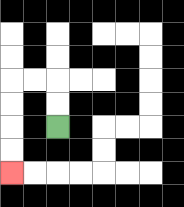{'start': '[2, 5]', 'end': '[0, 7]', 'path_directions': 'U,U,L,L,D,D,D,D', 'path_coordinates': '[[2, 5], [2, 4], [2, 3], [1, 3], [0, 3], [0, 4], [0, 5], [0, 6], [0, 7]]'}